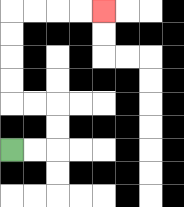{'start': '[0, 6]', 'end': '[4, 0]', 'path_directions': 'R,R,U,U,L,L,U,U,U,U,R,R,R,R', 'path_coordinates': '[[0, 6], [1, 6], [2, 6], [2, 5], [2, 4], [1, 4], [0, 4], [0, 3], [0, 2], [0, 1], [0, 0], [1, 0], [2, 0], [3, 0], [4, 0]]'}